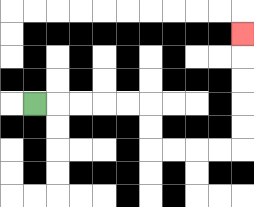{'start': '[1, 4]', 'end': '[10, 1]', 'path_directions': 'R,R,R,R,R,D,D,R,R,R,R,U,U,U,U,U', 'path_coordinates': '[[1, 4], [2, 4], [3, 4], [4, 4], [5, 4], [6, 4], [6, 5], [6, 6], [7, 6], [8, 6], [9, 6], [10, 6], [10, 5], [10, 4], [10, 3], [10, 2], [10, 1]]'}